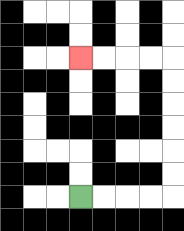{'start': '[3, 8]', 'end': '[3, 2]', 'path_directions': 'R,R,R,R,U,U,U,U,U,U,L,L,L,L', 'path_coordinates': '[[3, 8], [4, 8], [5, 8], [6, 8], [7, 8], [7, 7], [7, 6], [7, 5], [7, 4], [7, 3], [7, 2], [6, 2], [5, 2], [4, 2], [3, 2]]'}